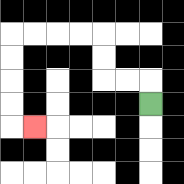{'start': '[6, 4]', 'end': '[1, 5]', 'path_directions': 'U,L,L,U,U,L,L,L,L,D,D,D,D,R', 'path_coordinates': '[[6, 4], [6, 3], [5, 3], [4, 3], [4, 2], [4, 1], [3, 1], [2, 1], [1, 1], [0, 1], [0, 2], [0, 3], [0, 4], [0, 5], [1, 5]]'}